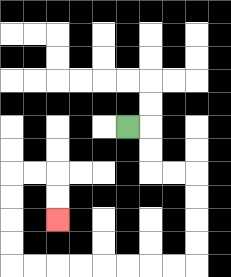{'start': '[5, 5]', 'end': '[2, 9]', 'path_directions': 'R,D,D,R,R,D,D,D,D,L,L,L,L,L,L,L,L,U,U,U,U,R,R,D,D', 'path_coordinates': '[[5, 5], [6, 5], [6, 6], [6, 7], [7, 7], [8, 7], [8, 8], [8, 9], [8, 10], [8, 11], [7, 11], [6, 11], [5, 11], [4, 11], [3, 11], [2, 11], [1, 11], [0, 11], [0, 10], [0, 9], [0, 8], [0, 7], [1, 7], [2, 7], [2, 8], [2, 9]]'}